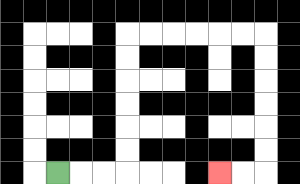{'start': '[2, 7]', 'end': '[9, 7]', 'path_directions': 'R,R,R,U,U,U,U,U,U,R,R,R,R,R,R,D,D,D,D,D,D,L,L', 'path_coordinates': '[[2, 7], [3, 7], [4, 7], [5, 7], [5, 6], [5, 5], [5, 4], [5, 3], [5, 2], [5, 1], [6, 1], [7, 1], [8, 1], [9, 1], [10, 1], [11, 1], [11, 2], [11, 3], [11, 4], [11, 5], [11, 6], [11, 7], [10, 7], [9, 7]]'}